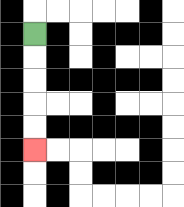{'start': '[1, 1]', 'end': '[1, 6]', 'path_directions': 'D,D,D,D,D', 'path_coordinates': '[[1, 1], [1, 2], [1, 3], [1, 4], [1, 5], [1, 6]]'}